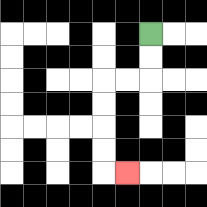{'start': '[6, 1]', 'end': '[5, 7]', 'path_directions': 'D,D,L,L,D,D,D,D,R', 'path_coordinates': '[[6, 1], [6, 2], [6, 3], [5, 3], [4, 3], [4, 4], [4, 5], [4, 6], [4, 7], [5, 7]]'}